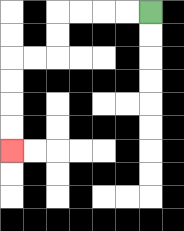{'start': '[6, 0]', 'end': '[0, 6]', 'path_directions': 'L,L,L,L,D,D,L,L,D,D,D,D', 'path_coordinates': '[[6, 0], [5, 0], [4, 0], [3, 0], [2, 0], [2, 1], [2, 2], [1, 2], [0, 2], [0, 3], [0, 4], [0, 5], [0, 6]]'}